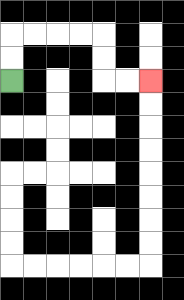{'start': '[0, 3]', 'end': '[6, 3]', 'path_directions': 'U,U,R,R,R,R,D,D,R,R', 'path_coordinates': '[[0, 3], [0, 2], [0, 1], [1, 1], [2, 1], [3, 1], [4, 1], [4, 2], [4, 3], [5, 3], [6, 3]]'}